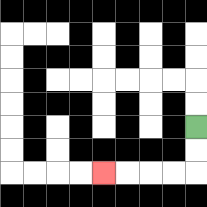{'start': '[8, 5]', 'end': '[4, 7]', 'path_directions': 'D,D,L,L,L,L', 'path_coordinates': '[[8, 5], [8, 6], [8, 7], [7, 7], [6, 7], [5, 7], [4, 7]]'}